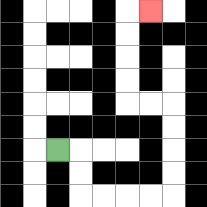{'start': '[2, 6]', 'end': '[6, 0]', 'path_directions': 'R,D,D,R,R,R,R,U,U,U,U,L,L,U,U,U,U,R', 'path_coordinates': '[[2, 6], [3, 6], [3, 7], [3, 8], [4, 8], [5, 8], [6, 8], [7, 8], [7, 7], [7, 6], [7, 5], [7, 4], [6, 4], [5, 4], [5, 3], [5, 2], [5, 1], [5, 0], [6, 0]]'}